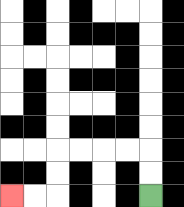{'start': '[6, 8]', 'end': '[0, 8]', 'path_directions': 'U,U,L,L,L,L,D,D,L,L', 'path_coordinates': '[[6, 8], [6, 7], [6, 6], [5, 6], [4, 6], [3, 6], [2, 6], [2, 7], [2, 8], [1, 8], [0, 8]]'}